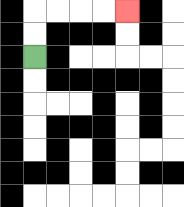{'start': '[1, 2]', 'end': '[5, 0]', 'path_directions': 'U,U,R,R,R,R', 'path_coordinates': '[[1, 2], [1, 1], [1, 0], [2, 0], [3, 0], [4, 0], [5, 0]]'}